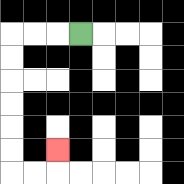{'start': '[3, 1]', 'end': '[2, 6]', 'path_directions': 'L,L,L,D,D,D,D,D,D,R,R,U', 'path_coordinates': '[[3, 1], [2, 1], [1, 1], [0, 1], [0, 2], [0, 3], [0, 4], [0, 5], [0, 6], [0, 7], [1, 7], [2, 7], [2, 6]]'}